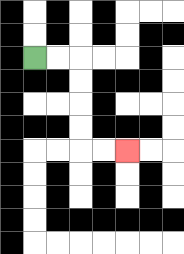{'start': '[1, 2]', 'end': '[5, 6]', 'path_directions': 'R,R,D,D,D,D,R,R', 'path_coordinates': '[[1, 2], [2, 2], [3, 2], [3, 3], [3, 4], [3, 5], [3, 6], [4, 6], [5, 6]]'}